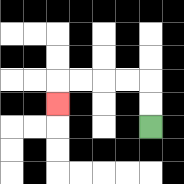{'start': '[6, 5]', 'end': '[2, 4]', 'path_directions': 'U,U,L,L,L,L,D', 'path_coordinates': '[[6, 5], [6, 4], [6, 3], [5, 3], [4, 3], [3, 3], [2, 3], [2, 4]]'}